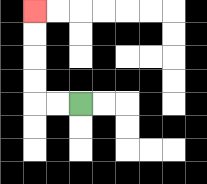{'start': '[3, 4]', 'end': '[1, 0]', 'path_directions': 'L,L,U,U,U,U', 'path_coordinates': '[[3, 4], [2, 4], [1, 4], [1, 3], [1, 2], [1, 1], [1, 0]]'}